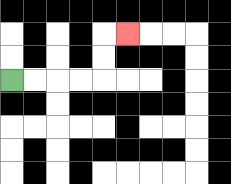{'start': '[0, 3]', 'end': '[5, 1]', 'path_directions': 'R,R,R,R,U,U,R', 'path_coordinates': '[[0, 3], [1, 3], [2, 3], [3, 3], [4, 3], [4, 2], [4, 1], [5, 1]]'}